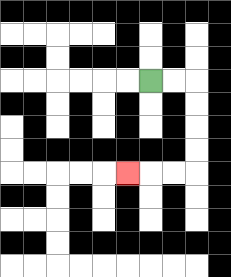{'start': '[6, 3]', 'end': '[5, 7]', 'path_directions': 'R,R,D,D,D,D,L,L,L', 'path_coordinates': '[[6, 3], [7, 3], [8, 3], [8, 4], [8, 5], [8, 6], [8, 7], [7, 7], [6, 7], [5, 7]]'}